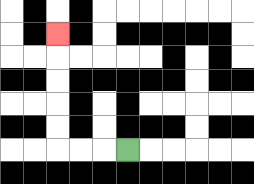{'start': '[5, 6]', 'end': '[2, 1]', 'path_directions': 'L,L,L,U,U,U,U,U', 'path_coordinates': '[[5, 6], [4, 6], [3, 6], [2, 6], [2, 5], [2, 4], [2, 3], [2, 2], [2, 1]]'}